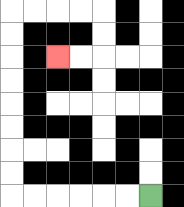{'start': '[6, 8]', 'end': '[2, 2]', 'path_directions': 'L,L,L,L,L,L,U,U,U,U,U,U,U,U,R,R,R,R,D,D,L,L', 'path_coordinates': '[[6, 8], [5, 8], [4, 8], [3, 8], [2, 8], [1, 8], [0, 8], [0, 7], [0, 6], [0, 5], [0, 4], [0, 3], [0, 2], [0, 1], [0, 0], [1, 0], [2, 0], [3, 0], [4, 0], [4, 1], [4, 2], [3, 2], [2, 2]]'}